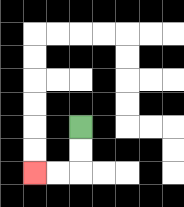{'start': '[3, 5]', 'end': '[1, 7]', 'path_directions': 'D,D,L,L', 'path_coordinates': '[[3, 5], [3, 6], [3, 7], [2, 7], [1, 7]]'}